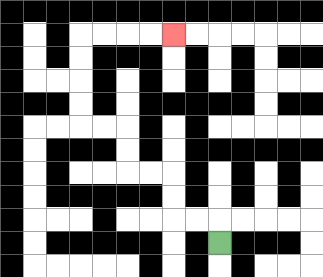{'start': '[9, 10]', 'end': '[7, 1]', 'path_directions': 'U,L,L,U,U,L,L,U,U,L,L,U,U,U,U,R,R,R,R', 'path_coordinates': '[[9, 10], [9, 9], [8, 9], [7, 9], [7, 8], [7, 7], [6, 7], [5, 7], [5, 6], [5, 5], [4, 5], [3, 5], [3, 4], [3, 3], [3, 2], [3, 1], [4, 1], [5, 1], [6, 1], [7, 1]]'}